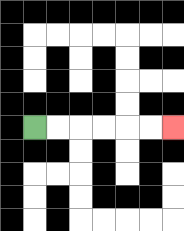{'start': '[1, 5]', 'end': '[7, 5]', 'path_directions': 'R,R,R,R,R,R', 'path_coordinates': '[[1, 5], [2, 5], [3, 5], [4, 5], [5, 5], [6, 5], [7, 5]]'}